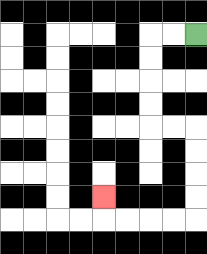{'start': '[8, 1]', 'end': '[4, 8]', 'path_directions': 'L,L,D,D,D,D,R,R,D,D,D,D,L,L,L,L,U', 'path_coordinates': '[[8, 1], [7, 1], [6, 1], [6, 2], [6, 3], [6, 4], [6, 5], [7, 5], [8, 5], [8, 6], [8, 7], [8, 8], [8, 9], [7, 9], [6, 9], [5, 9], [4, 9], [4, 8]]'}